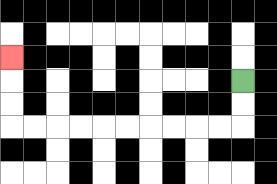{'start': '[10, 3]', 'end': '[0, 2]', 'path_directions': 'D,D,L,L,L,L,L,L,L,L,L,L,U,U,U', 'path_coordinates': '[[10, 3], [10, 4], [10, 5], [9, 5], [8, 5], [7, 5], [6, 5], [5, 5], [4, 5], [3, 5], [2, 5], [1, 5], [0, 5], [0, 4], [0, 3], [0, 2]]'}